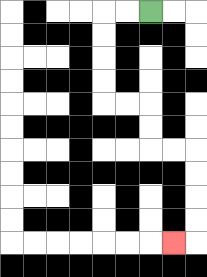{'start': '[6, 0]', 'end': '[7, 10]', 'path_directions': 'L,L,D,D,D,D,R,R,D,D,R,R,D,D,D,D,L', 'path_coordinates': '[[6, 0], [5, 0], [4, 0], [4, 1], [4, 2], [4, 3], [4, 4], [5, 4], [6, 4], [6, 5], [6, 6], [7, 6], [8, 6], [8, 7], [8, 8], [8, 9], [8, 10], [7, 10]]'}